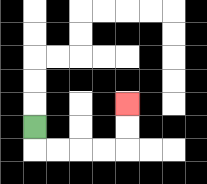{'start': '[1, 5]', 'end': '[5, 4]', 'path_directions': 'D,R,R,R,R,U,U', 'path_coordinates': '[[1, 5], [1, 6], [2, 6], [3, 6], [4, 6], [5, 6], [5, 5], [5, 4]]'}